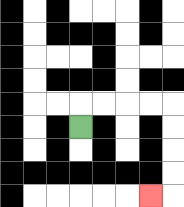{'start': '[3, 5]', 'end': '[6, 8]', 'path_directions': 'U,R,R,R,R,D,D,D,D,L', 'path_coordinates': '[[3, 5], [3, 4], [4, 4], [5, 4], [6, 4], [7, 4], [7, 5], [7, 6], [7, 7], [7, 8], [6, 8]]'}